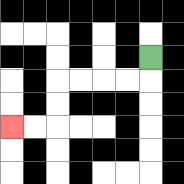{'start': '[6, 2]', 'end': '[0, 5]', 'path_directions': 'D,L,L,L,L,D,D,L,L', 'path_coordinates': '[[6, 2], [6, 3], [5, 3], [4, 3], [3, 3], [2, 3], [2, 4], [2, 5], [1, 5], [0, 5]]'}